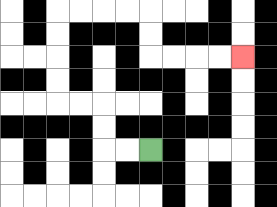{'start': '[6, 6]', 'end': '[10, 2]', 'path_directions': 'L,L,U,U,L,L,U,U,U,U,R,R,R,R,D,D,R,R,R,R', 'path_coordinates': '[[6, 6], [5, 6], [4, 6], [4, 5], [4, 4], [3, 4], [2, 4], [2, 3], [2, 2], [2, 1], [2, 0], [3, 0], [4, 0], [5, 0], [6, 0], [6, 1], [6, 2], [7, 2], [8, 2], [9, 2], [10, 2]]'}